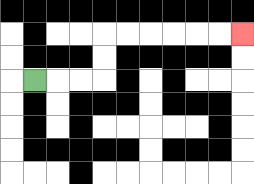{'start': '[1, 3]', 'end': '[10, 1]', 'path_directions': 'R,R,R,U,U,R,R,R,R,R,R', 'path_coordinates': '[[1, 3], [2, 3], [3, 3], [4, 3], [4, 2], [4, 1], [5, 1], [6, 1], [7, 1], [8, 1], [9, 1], [10, 1]]'}